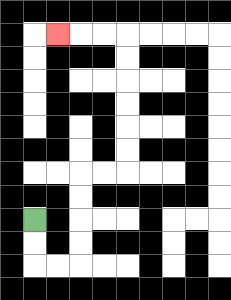{'start': '[1, 9]', 'end': '[2, 1]', 'path_directions': 'D,D,R,R,U,U,U,U,R,R,U,U,U,U,U,U,L,L,L', 'path_coordinates': '[[1, 9], [1, 10], [1, 11], [2, 11], [3, 11], [3, 10], [3, 9], [3, 8], [3, 7], [4, 7], [5, 7], [5, 6], [5, 5], [5, 4], [5, 3], [5, 2], [5, 1], [4, 1], [3, 1], [2, 1]]'}